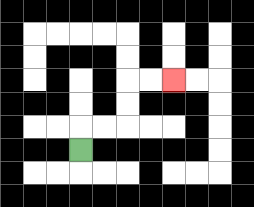{'start': '[3, 6]', 'end': '[7, 3]', 'path_directions': 'U,R,R,U,U,R,R', 'path_coordinates': '[[3, 6], [3, 5], [4, 5], [5, 5], [5, 4], [5, 3], [6, 3], [7, 3]]'}